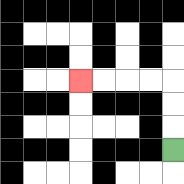{'start': '[7, 6]', 'end': '[3, 3]', 'path_directions': 'U,U,U,L,L,L,L', 'path_coordinates': '[[7, 6], [7, 5], [7, 4], [7, 3], [6, 3], [5, 3], [4, 3], [3, 3]]'}